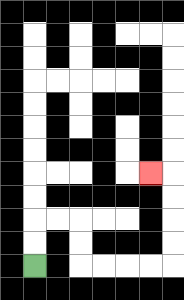{'start': '[1, 11]', 'end': '[6, 7]', 'path_directions': 'U,U,R,R,D,D,R,R,R,R,U,U,U,U,L', 'path_coordinates': '[[1, 11], [1, 10], [1, 9], [2, 9], [3, 9], [3, 10], [3, 11], [4, 11], [5, 11], [6, 11], [7, 11], [7, 10], [7, 9], [7, 8], [7, 7], [6, 7]]'}